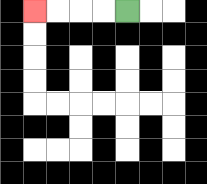{'start': '[5, 0]', 'end': '[1, 0]', 'path_directions': 'L,L,L,L', 'path_coordinates': '[[5, 0], [4, 0], [3, 0], [2, 0], [1, 0]]'}